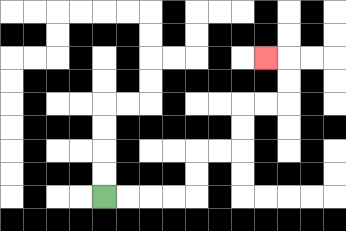{'start': '[4, 8]', 'end': '[11, 2]', 'path_directions': 'R,R,R,R,U,U,R,R,U,U,R,R,U,U,L', 'path_coordinates': '[[4, 8], [5, 8], [6, 8], [7, 8], [8, 8], [8, 7], [8, 6], [9, 6], [10, 6], [10, 5], [10, 4], [11, 4], [12, 4], [12, 3], [12, 2], [11, 2]]'}